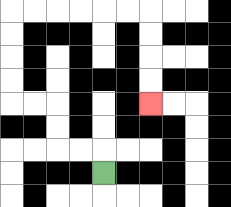{'start': '[4, 7]', 'end': '[6, 4]', 'path_directions': 'U,L,L,U,U,L,L,U,U,U,U,R,R,R,R,R,R,D,D,D,D', 'path_coordinates': '[[4, 7], [4, 6], [3, 6], [2, 6], [2, 5], [2, 4], [1, 4], [0, 4], [0, 3], [0, 2], [0, 1], [0, 0], [1, 0], [2, 0], [3, 0], [4, 0], [5, 0], [6, 0], [6, 1], [6, 2], [6, 3], [6, 4]]'}